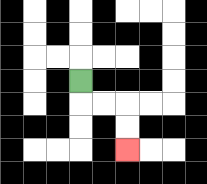{'start': '[3, 3]', 'end': '[5, 6]', 'path_directions': 'D,R,R,D,D', 'path_coordinates': '[[3, 3], [3, 4], [4, 4], [5, 4], [5, 5], [5, 6]]'}